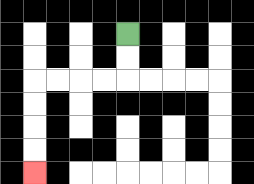{'start': '[5, 1]', 'end': '[1, 7]', 'path_directions': 'D,D,L,L,L,L,D,D,D,D', 'path_coordinates': '[[5, 1], [5, 2], [5, 3], [4, 3], [3, 3], [2, 3], [1, 3], [1, 4], [1, 5], [1, 6], [1, 7]]'}